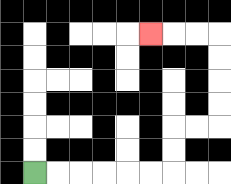{'start': '[1, 7]', 'end': '[6, 1]', 'path_directions': 'R,R,R,R,R,R,U,U,R,R,U,U,U,U,L,L,L', 'path_coordinates': '[[1, 7], [2, 7], [3, 7], [4, 7], [5, 7], [6, 7], [7, 7], [7, 6], [7, 5], [8, 5], [9, 5], [9, 4], [9, 3], [9, 2], [9, 1], [8, 1], [7, 1], [6, 1]]'}